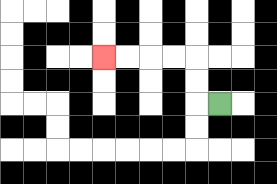{'start': '[9, 4]', 'end': '[4, 2]', 'path_directions': 'L,U,U,L,L,L,L', 'path_coordinates': '[[9, 4], [8, 4], [8, 3], [8, 2], [7, 2], [6, 2], [5, 2], [4, 2]]'}